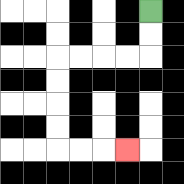{'start': '[6, 0]', 'end': '[5, 6]', 'path_directions': 'D,D,L,L,L,L,D,D,D,D,R,R,R', 'path_coordinates': '[[6, 0], [6, 1], [6, 2], [5, 2], [4, 2], [3, 2], [2, 2], [2, 3], [2, 4], [2, 5], [2, 6], [3, 6], [4, 6], [5, 6]]'}